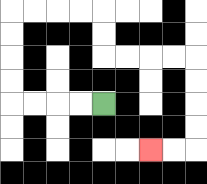{'start': '[4, 4]', 'end': '[6, 6]', 'path_directions': 'L,L,L,L,U,U,U,U,R,R,R,R,D,D,R,R,R,R,D,D,D,D,L,L', 'path_coordinates': '[[4, 4], [3, 4], [2, 4], [1, 4], [0, 4], [0, 3], [0, 2], [0, 1], [0, 0], [1, 0], [2, 0], [3, 0], [4, 0], [4, 1], [4, 2], [5, 2], [6, 2], [7, 2], [8, 2], [8, 3], [8, 4], [8, 5], [8, 6], [7, 6], [6, 6]]'}